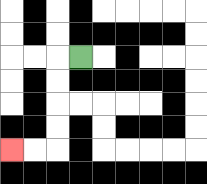{'start': '[3, 2]', 'end': '[0, 6]', 'path_directions': 'L,D,D,D,D,L,L', 'path_coordinates': '[[3, 2], [2, 2], [2, 3], [2, 4], [2, 5], [2, 6], [1, 6], [0, 6]]'}